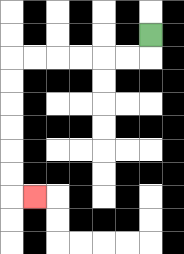{'start': '[6, 1]', 'end': '[1, 8]', 'path_directions': 'D,L,L,L,L,L,L,D,D,D,D,D,D,R', 'path_coordinates': '[[6, 1], [6, 2], [5, 2], [4, 2], [3, 2], [2, 2], [1, 2], [0, 2], [0, 3], [0, 4], [0, 5], [0, 6], [0, 7], [0, 8], [1, 8]]'}